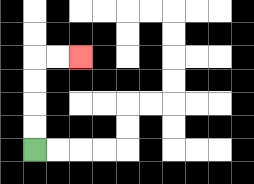{'start': '[1, 6]', 'end': '[3, 2]', 'path_directions': 'U,U,U,U,R,R', 'path_coordinates': '[[1, 6], [1, 5], [1, 4], [1, 3], [1, 2], [2, 2], [3, 2]]'}